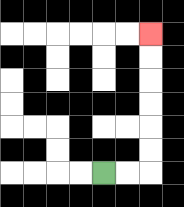{'start': '[4, 7]', 'end': '[6, 1]', 'path_directions': 'R,R,U,U,U,U,U,U', 'path_coordinates': '[[4, 7], [5, 7], [6, 7], [6, 6], [6, 5], [6, 4], [6, 3], [6, 2], [6, 1]]'}